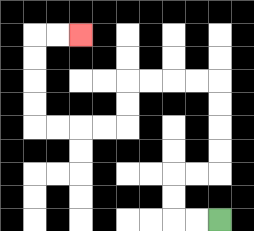{'start': '[9, 9]', 'end': '[3, 1]', 'path_directions': 'L,L,U,U,R,R,U,U,U,U,L,L,L,L,D,D,L,L,L,L,U,U,U,U,R,R', 'path_coordinates': '[[9, 9], [8, 9], [7, 9], [7, 8], [7, 7], [8, 7], [9, 7], [9, 6], [9, 5], [9, 4], [9, 3], [8, 3], [7, 3], [6, 3], [5, 3], [5, 4], [5, 5], [4, 5], [3, 5], [2, 5], [1, 5], [1, 4], [1, 3], [1, 2], [1, 1], [2, 1], [3, 1]]'}